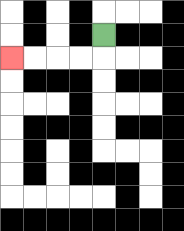{'start': '[4, 1]', 'end': '[0, 2]', 'path_directions': 'D,L,L,L,L', 'path_coordinates': '[[4, 1], [4, 2], [3, 2], [2, 2], [1, 2], [0, 2]]'}